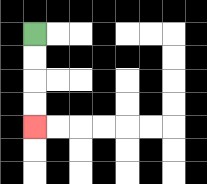{'start': '[1, 1]', 'end': '[1, 5]', 'path_directions': 'D,D,D,D', 'path_coordinates': '[[1, 1], [1, 2], [1, 3], [1, 4], [1, 5]]'}